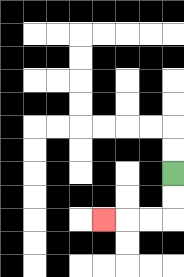{'start': '[7, 7]', 'end': '[4, 9]', 'path_directions': 'D,D,L,L,L', 'path_coordinates': '[[7, 7], [7, 8], [7, 9], [6, 9], [5, 9], [4, 9]]'}